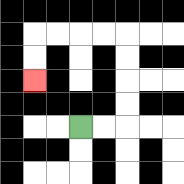{'start': '[3, 5]', 'end': '[1, 3]', 'path_directions': 'R,R,U,U,U,U,L,L,L,L,D,D', 'path_coordinates': '[[3, 5], [4, 5], [5, 5], [5, 4], [5, 3], [5, 2], [5, 1], [4, 1], [3, 1], [2, 1], [1, 1], [1, 2], [1, 3]]'}